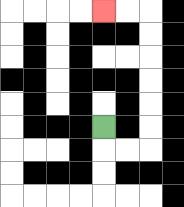{'start': '[4, 5]', 'end': '[4, 0]', 'path_directions': 'D,R,R,U,U,U,U,U,U,L,L', 'path_coordinates': '[[4, 5], [4, 6], [5, 6], [6, 6], [6, 5], [6, 4], [6, 3], [6, 2], [6, 1], [6, 0], [5, 0], [4, 0]]'}